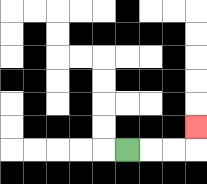{'start': '[5, 6]', 'end': '[8, 5]', 'path_directions': 'R,R,R,U', 'path_coordinates': '[[5, 6], [6, 6], [7, 6], [8, 6], [8, 5]]'}